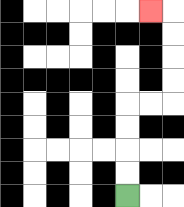{'start': '[5, 8]', 'end': '[6, 0]', 'path_directions': 'U,U,U,U,R,R,U,U,U,U,L', 'path_coordinates': '[[5, 8], [5, 7], [5, 6], [5, 5], [5, 4], [6, 4], [7, 4], [7, 3], [7, 2], [7, 1], [7, 0], [6, 0]]'}